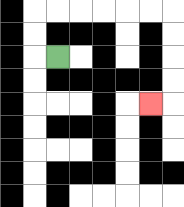{'start': '[2, 2]', 'end': '[6, 4]', 'path_directions': 'L,U,U,R,R,R,R,R,R,D,D,D,D,L', 'path_coordinates': '[[2, 2], [1, 2], [1, 1], [1, 0], [2, 0], [3, 0], [4, 0], [5, 0], [6, 0], [7, 0], [7, 1], [7, 2], [7, 3], [7, 4], [6, 4]]'}